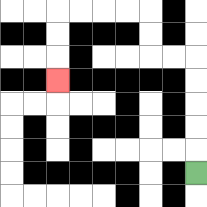{'start': '[8, 7]', 'end': '[2, 3]', 'path_directions': 'U,U,U,U,U,L,L,U,U,L,L,L,L,D,D,D', 'path_coordinates': '[[8, 7], [8, 6], [8, 5], [8, 4], [8, 3], [8, 2], [7, 2], [6, 2], [6, 1], [6, 0], [5, 0], [4, 0], [3, 0], [2, 0], [2, 1], [2, 2], [2, 3]]'}